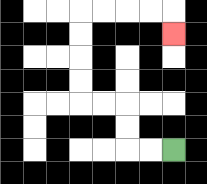{'start': '[7, 6]', 'end': '[7, 1]', 'path_directions': 'L,L,U,U,L,L,U,U,U,U,R,R,R,R,D', 'path_coordinates': '[[7, 6], [6, 6], [5, 6], [5, 5], [5, 4], [4, 4], [3, 4], [3, 3], [3, 2], [3, 1], [3, 0], [4, 0], [5, 0], [6, 0], [7, 0], [7, 1]]'}